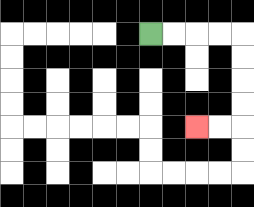{'start': '[6, 1]', 'end': '[8, 5]', 'path_directions': 'R,R,R,R,D,D,D,D,L,L', 'path_coordinates': '[[6, 1], [7, 1], [8, 1], [9, 1], [10, 1], [10, 2], [10, 3], [10, 4], [10, 5], [9, 5], [8, 5]]'}